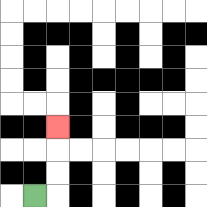{'start': '[1, 8]', 'end': '[2, 5]', 'path_directions': 'R,U,U,U', 'path_coordinates': '[[1, 8], [2, 8], [2, 7], [2, 6], [2, 5]]'}